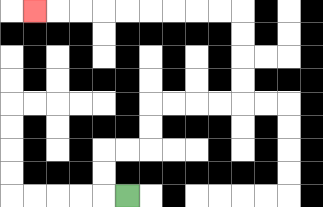{'start': '[5, 8]', 'end': '[1, 0]', 'path_directions': 'L,U,U,R,R,U,U,R,R,R,R,U,U,U,U,L,L,L,L,L,L,L,L,L', 'path_coordinates': '[[5, 8], [4, 8], [4, 7], [4, 6], [5, 6], [6, 6], [6, 5], [6, 4], [7, 4], [8, 4], [9, 4], [10, 4], [10, 3], [10, 2], [10, 1], [10, 0], [9, 0], [8, 0], [7, 0], [6, 0], [5, 0], [4, 0], [3, 0], [2, 0], [1, 0]]'}